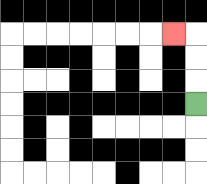{'start': '[8, 4]', 'end': '[7, 1]', 'path_directions': 'U,U,U,L', 'path_coordinates': '[[8, 4], [8, 3], [8, 2], [8, 1], [7, 1]]'}